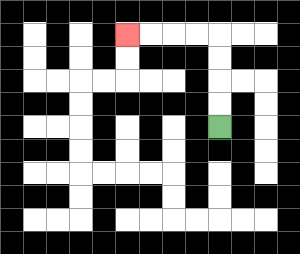{'start': '[9, 5]', 'end': '[5, 1]', 'path_directions': 'U,U,U,U,L,L,L,L', 'path_coordinates': '[[9, 5], [9, 4], [9, 3], [9, 2], [9, 1], [8, 1], [7, 1], [6, 1], [5, 1]]'}